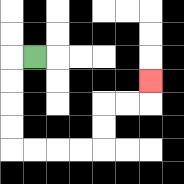{'start': '[1, 2]', 'end': '[6, 3]', 'path_directions': 'L,D,D,D,D,R,R,R,R,U,U,R,R,U', 'path_coordinates': '[[1, 2], [0, 2], [0, 3], [0, 4], [0, 5], [0, 6], [1, 6], [2, 6], [3, 6], [4, 6], [4, 5], [4, 4], [5, 4], [6, 4], [6, 3]]'}